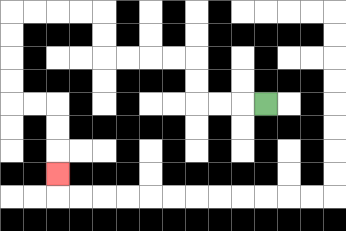{'start': '[11, 4]', 'end': '[2, 7]', 'path_directions': 'L,L,L,U,U,L,L,L,L,U,U,L,L,L,L,D,D,D,D,R,R,D,D,D', 'path_coordinates': '[[11, 4], [10, 4], [9, 4], [8, 4], [8, 3], [8, 2], [7, 2], [6, 2], [5, 2], [4, 2], [4, 1], [4, 0], [3, 0], [2, 0], [1, 0], [0, 0], [0, 1], [0, 2], [0, 3], [0, 4], [1, 4], [2, 4], [2, 5], [2, 6], [2, 7]]'}